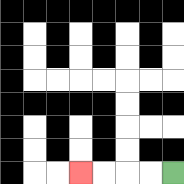{'start': '[7, 7]', 'end': '[3, 7]', 'path_directions': 'L,L,L,L', 'path_coordinates': '[[7, 7], [6, 7], [5, 7], [4, 7], [3, 7]]'}